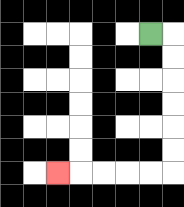{'start': '[6, 1]', 'end': '[2, 7]', 'path_directions': 'R,D,D,D,D,D,D,L,L,L,L,L', 'path_coordinates': '[[6, 1], [7, 1], [7, 2], [7, 3], [7, 4], [7, 5], [7, 6], [7, 7], [6, 7], [5, 7], [4, 7], [3, 7], [2, 7]]'}